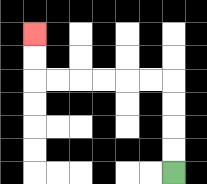{'start': '[7, 7]', 'end': '[1, 1]', 'path_directions': 'U,U,U,U,L,L,L,L,L,L,U,U', 'path_coordinates': '[[7, 7], [7, 6], [7, 5], [7, 4], [7, 3], [6, 3], [5, 3], [4, 3], [3, 3], [2, 3], [1, 3], [1, 2], [1, 1]]'}